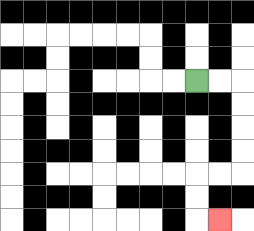{'start': '[8, 3]', 'end': '[9, 9]', 'path_directions': 'R,R,D,D,D,D,L,L,D,D,R', 'path_coordinates': '[[8, 3], [9, 3], [10, 3], [10, 4], [10, 5], [10, 6], [10, 7], [9, 7], [8, 7], [8, 8], [8, 9], [9, 9]]'}